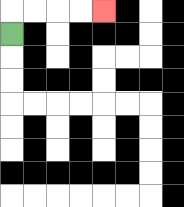{'start': '[0, 1]', 'end': '[4, 0]', 'path_directions': 'U,R,R,R,R', 'path_coordinates': '[[0, 1], [0, 0], [1, 0], [2, 0], [3, 0], [4, 0]]'}